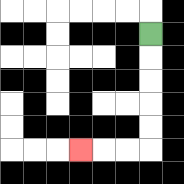{'start': '[6, 1]', 'end': '[3, 6]', 'path_directions': 'D,D,D,D,D,L,L,L', 'path_coordinates': '[[6, 1], [6, 2], [6, 3], [6, 4], [6, 5], [6, 6], [5, 6], [4, 6], [3, 6]]'}